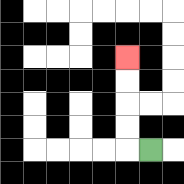{'start': '[6, 6]', 'end': '[5, 2]', 'path_directions': 'L,U,U,U,U', 'path_coordinates': '[[6, 6], [5, 6], [5, 5], [5, 4], [5, 3], [5, 2]]'}